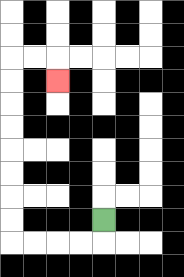{'start': '[4, 9]', 'end': '[2, 3]', 'path_directions': 'D,L,L,L,L,U,U,U,U,U,U,U,U,R,R,D', 'path_coordinates': '[[4, 9], [4, 10], [3, 10], [2, 10], [1, 10], [0, 10], [0, 9], [0, 8], [0, 7], [0, 6], [0, 5], [0, 4], [0, 3], [0, 2], [1, 2], [2, 2], [2, 3]]'}